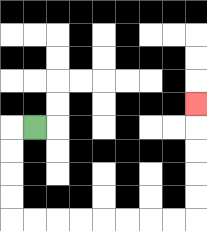{'start': '[1, 5]', 'end': '[8, 4]', 'path_directions': 'L,D,D,D,D,R,R,R,R,R,R,R,R,U,U,U,U,U', 'path_coordinates': '[[1, 5], [0, 5], [0, 6], [0, 7], [0, 8], [0, 9], [1, 9], [2, 9], [3, 9], [4, 9], [5, 9], [6, 9], [7, 9], [8, 9], [8, 8], [8, 7], [8, 6], [8, 5], [8, 4]]'}